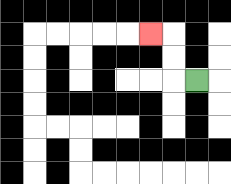{'start': '[8, 3]', 'end': '[6, 1]', 'path_directions': 'L,U,U,L', 'path_coordinates': '[[8, 3], [7, 3], [7, 2], [7, 1], [6, 1]]'}